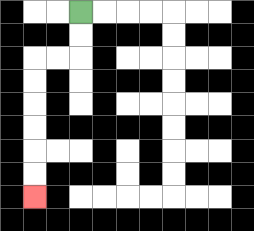{'start': '[3, 0]', 'end': '[1, 8]', 'path_directions': 'D,D,L,L,D,D,D,D,D,D', 'path_coordinates': '[[3, 0], [3, 1], [3, 2], [2, 2], [1, 2], [1, 3], [1, 4], [1, 5], [1, 6], [1, 7], [1, 8]]'}